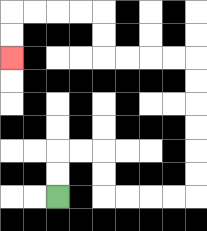{'start': '[2, 8]', 'end': '[0, 2]', 'path_directions': 'U,U,R,R,D,D,R,R,R,R,U,U,U,U,U,U,L,L,L,L,U,U,L,L,L,L,D,D', 'path_coordinates': '[[2, 8], [2, 7], [2, 6], [3, 6], [4, 6], [4, 7], [4, 8], [5, 8], [6, 8], [7, 8], [8, 8], [8, 7], [8, 6], [8, 5], [8, 4], [8, 3], [8, 2], [7, 2], [6, 2], [5, 2], [4, 2], [4, 1], [4, 0], [3, 0], [2, 0], [1, 0], [0, 0], [0, 1], [0, 2]]'}